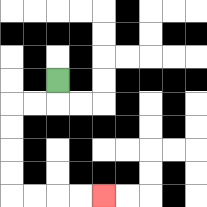{'start': '[2, 3]', 'end': '[4, 8]', 'path_directions': 'D,L,L,D,D,D,D,R,R,R,R', 'path_coordinates': '[[2, 3], [2, 4], [1, 4], [0, 4], [0, 5], [0, 6], [0, 7], [0, 8], [1, 8], [2, 8], [3, 8], [4, 8]]'}